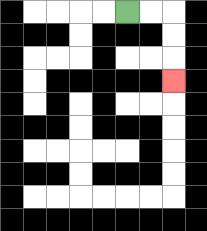{'start': '[5, 0]', 'end': '[7, 3]', 'path_directions': 'R,R,D,D,D', 'path_coordinates': '[[5, 0], [6, 0], [7, 0], [7, 1], [7, 2], [7, 3]]'}